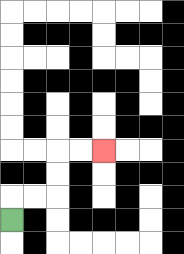{'start': '[0, 9]', 'end': '[4, 6]', 'path_directions': 'U,R,R,U,U,R,R', 'path_coordinates': '[[0, 9], [0, 8], [1, 8], [2, 8], [2, 7], [2, 6], [3, 6], [4, 6]]'}